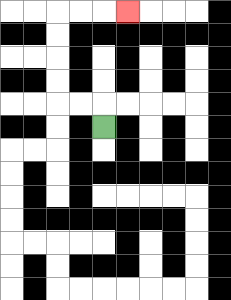{'start': '[4, 5]', 'end': '[5, 0]', 'path_directions': 'U,L,L,U,U,U,U,R,R,R', 'path_coordinates': '[[4, 5], [4, 4], [3, 4], [2, 4], [2, 3], [2, 2], [2, 1], [2, 0], [3, 0], [4, 0], [5, 0]]'}